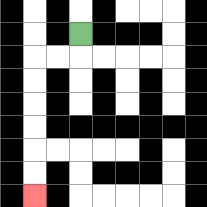{'start': '[3, 1]', 'end': '[1, 8]', 'path_directions': 'D,L,L,D,D,D,D,D,D', 'path_coordinates': '[[3, 1], [3, 2], [2, 2], [1, 2], [1, 3], [1, 4], [1, 5], [1, 6], [1, 7], [1, 8]]'}